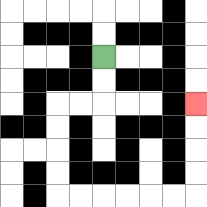{'start': '[4, 2]', 'end': '[8, 4]', 'path_directions': 'D,D,L,L,D,D,D,D,R,R,R,R,R,R,U,U,U,U', 'path_coordinates': '[[4, 2], [4, 3], [4, 4], [3, 4], [2, 4], [2, 5], [2, 6], [2, 7], [2, 8], [3, 8], [4, 8], [5, 8], [6, 8], [7, 8], [8, 8], [8, 7], [8, 6], [8, 5], [8, 4]]'}